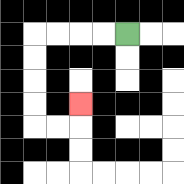{'start': '[5, 1]', 'end': '[3, 4]', 'path_directions': 'L,L,L,L,D,D,D,D,R,R,U', 'path_coordinates': '[[5, 1], [4, 1], [3, 1], [2, 1], [1, 1], [1, 2], [1, 3], [1, 4], [1, 5], [2, 5], [3, 5], [3, 4]]'}